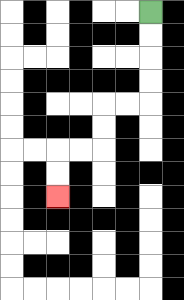{'start': '[6, 0]', 'end': '[2, 8]', 'path_directions': 'D,D,D,D,L,L,D,D,L,L,D,D', 'path_coordinates': '[[6, 0], [6, 1], [6, 2], [6, 3], [6, 4], [5, 4], [4, 4], [4, 5], [4, 6], [3, 6], [2, 6], [2, 7], [2, 8]]'}